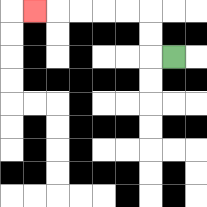{'start': '[7, 2]', 'end': '[1, 0]', 'path_directions': 'L,U,U,L,L,L,L,L', 'path_coordinates': '[[7, 2], [6, 2], [6, 1], [6, 0], [5, 0], [4, 0], [3, 0], [2, 0], [1, 0]]'}